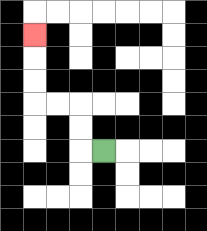{'start': '[4, 6]', 'end': '[1, 1]', 'path_directions': 'L,U,U,L,L,U,U,U', 'path_coordinates': '[[4, 6], [3, 6], [3, 5], [3, 4], [2, 4], [1, 4], [1, 3], [1, 2], [1, 1]]'}